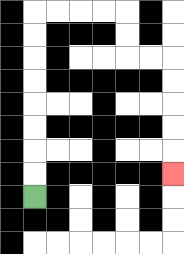{'start': '[1, 8]', 'end': '[7, 7]', 'path_directions': 'U,U,U,U,U,U,U,U,R,R,R,R,D,D,R,R,D,D,D,D,D', 'path_coordinates': '[[1, 8], [1, 7], [1, 6], [1, 5], [1, 4], [1, 3], [1, 2], [1, 1], [1, 0], [2, 0], [3, 0], [4, 0], [5, 0], [5, 1], [5, 2], [6, 2], [7, 2], [7, 3], [7, 4], [7, 5], [7, 6], [7, 7]]'}